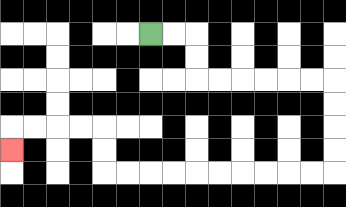{'start': '[6, 1]', 'end': '[0, 6]', 'path_directions': 'R,R,D,D,R,R,R,R,R,R,D,D,D,D,L,L,L,L,L,L,L,L,L,L,U,U,L,L,L,L,D', 'path_coordinates': '[[6, 1], [7, 1], [8, 1], [8, 2], [8, 3], [9, 3], [10, 3], [11, 3], [12, 3], [13, 3], [14, 3], [14, 4], [14, 5], [14, 6], [14, 7], [13, 7], [12, 7], [11, 7], [10, 7], [9, 7], [8, 7], [7, 7], [6, 7], [5, 7], [4, 7], [4, 6], [4, 5], [3, 5], [2, 5], [1, 5], [0, 5], [0, 6]]'}